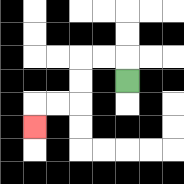{'start': '[5, 3]', 'end': '[1, 5]', 'path_directions': 'U,L,L,D,D,L,L,D', 'path_coordinates': '[[5, 3], [5, 2], [4, 2], [3, 2], [3, 3], [3, 4], [2, 4], [1, 4], [1, 5]]'}